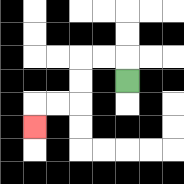{'start': '[5, 3]', 'end': '[1, 5]', 'path_directions': 'U,L,L,D,D,L,L,D', 'path_coordinates': '[[5, 3], [5, 2], [4, 2], [3, 2], [3, 3], [3, 4], [2, 4], [1, 4], [1, 5]]'}